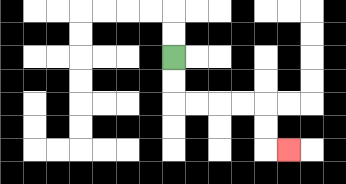{'start': '[7, 2]', 'end': '[12, 6]', 'path_directions': 'D,D,R,R,R,R,D,D,R', 'path_coordinates': '[[7, 2], [7, 3], [7, 4], [8, 4], [9, 4], [10, 4], [11, 4], [11, 5], [11, 6], [12, 6]]'}